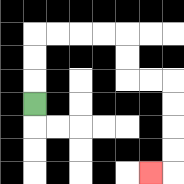{'start': '[1, 4]', 'end': '[6, 7]', 'path_directions': 'U,U,U,R,R,R,R,D,D,R,R,D,D,D,D,L', 'path_coordinates': '[[1, 4], [1, 3], [1, 2], [1, 1], [2, 1], [3, 1], [4, 1], [5, 1], [5, 2], [5, 3], [6, 3], [7, 3], [7, 4], [7, 5], [7, 6], [7, 7], [6, 7]]'}